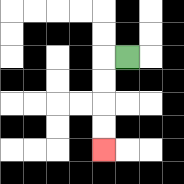{'start': '[5, 2]', 'end': '[4, 6]', 'path_directions': 'L,D,D,D,D', 'path_coordinates': '[[5, 2], [4, 2], [4, 3], [4, 4], [4, 5], [4, 6]]'}